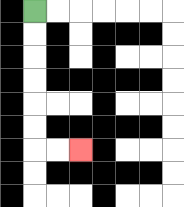{'start': '[1, 0]', 'end': '[3, 6]', 'path_directions': 'D,D,D,D,D,D,R,R', 'path_coordinates': '[[1, 0], [1, 1], [1, 2], [1, 3], [1, 4], [1, 5], [1, 6], [2, 6], [3, 6]]'}